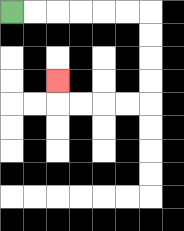{'start': '[0, 0]', 'end': '[2, 3]', 'path_directions': 'R,R,R,R,R,R,D,D,D,D,L,L,L,L,U', 'path_coordinates': '[[0, 0], [1, 0], [2, 0], [3, 0], [4, 0], [5, 0], [6, 0], [6, 1], [6, 2], [6, 3], [6, 4], [5, 4], [4, 4], [3, 4], [2, 4], [2, 3]]'}